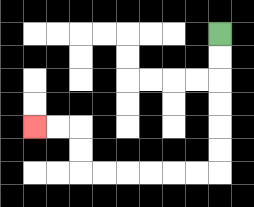{'start': '[9, 1]', 'end': '[1, 5]', 'path_directions': 'D,D,D,D,D,D,L,L,L,L,L,L,U,U,L,L', 'path_coordinates': '[[9, 1], [9, 2], [9, 3], [9, 4], [9, 5], [9, 6], [9, 7], [8, 7], [7, 7], [6, 7], [5, 7], [4, 7], [3, 7], [3, 6], [3, 5], [2, 5], [1, 5]]'}